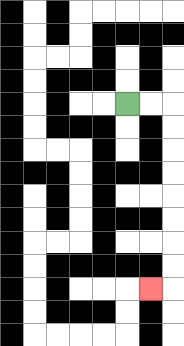{'start': '[5, 4]', 'end': '[6, 12]', 'path_directions': 'R,R,D,D,D,D,D,D,D,D,L', 'path_coordinates': '[[5, 4], [6, 4], [7, 4], [7, 5], [7, 6], [7, 7], [7, 8], [7, 9], [7, 10], [7, 11], [7, 12], [6, 12]]'}